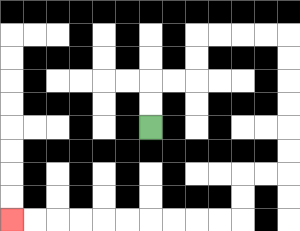{'start': '[6, 5]', 'end': '[0, 9]', 'path_directions': 'U,U,R,R,U,U,R,R,R,R,D,D,D,D,D,D,L,L,D,D,L,L,L,L,L,L,L,L,L,L', 'path_coordinates': '[[6, 5], [6, 4], [6, 3], [7, 3], [8, 3], [8, 2], [8, 1], [9, 1], [10, 1], [11, 1], [12, 1], [12, 2], [12, 3], [12, 4], [12, 5], [12, 6], [12, 7], [11, 7], [10, 7], [10, 8], [10, 9], [9, 9], [8, 9], [7, 9], [6, 9], [5, 9], [4, 9], [3, 9], [2, 9], [1, 9], [0, 9]]'}